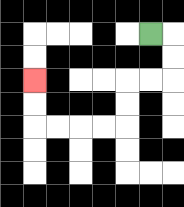{'start': '[6, 1]', 'end': '[1, 3]', 'path_directions': 'R,D,D,L,L,D,D,L,L,L,L,U,U', 'path_coordinates': '[[6, 1], [7, 1], [7, 2], [7, 3], [6, 3], [5, 3], [5, 4], [5, 5], [4, 5], [3, 5], [2, 5], [1, 5], [1, 4], [1, 3]]'}